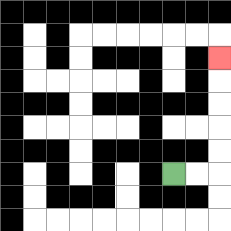{'start': '[7, 7]', 'end': '[9, 2]', 'path_directions': 'R,R,U,U,U,U,U', 'path_coordinates': '[[7, 7], [8, 7], [9, 7], [9, 6], [9, 5], [9, 4], [9, 3], [9, 2]]'}